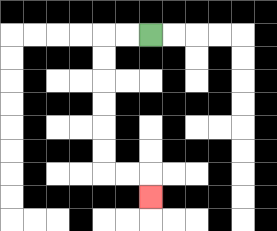{'start': '[6, 1]', 'end': '[6, 8]', 'path_directions': 'L,L,D,D,D,D,D,D,R,R,D', 'path_coordinates': '[[6, 1], [5, 1], [4, 1], [4, 2], [4, 3], [4, 4], [4, 5], [4, 6], [4, 7], [5, 7], [6, 7], [6, 8]]'}